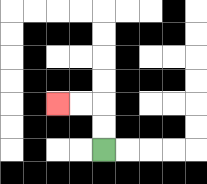{'start': '[4, 6]', 'end': '[2, 4]', 'path_directions': 'U,U,L,L', 'path_coordinates': '[[4, 6], [4, 5], [4, 4], [3, 4], [2, 4]]'}